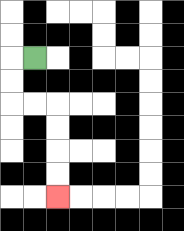{'start': '[1, 2]', 'end': '[2, 8]', 'path_directions': 'L,D,D,R,R,D,D,D,D', 'path_coordinates': '[[1, 2], [0, 2], [0, 3], [0, 4], [1, 4], [2, 4], [2, 5], [2, 6], [2, 7], [2, 8]]'}